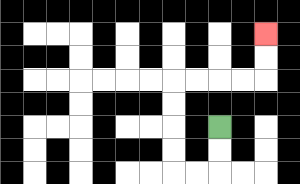{'start': '[9, 5]', 'end': '[11, 1]', 'path_directions': 'D,D,L,L,U,U,U,U,R,R,R,R,U,U', 'path_coordinates': '[[9, 5], [9, 6], [9, 7], [8, 7], [7, 7], [7, 6], [7, 5], [7, 4], [7, 3], [8, 3], [9, 3], [10, 3], [11, 3], [11, 2], [11, 1]]'}